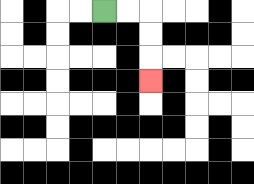{'start': '[4, 0]', 'end': '[6, 3]', 'path_directions': 'R,R,D,D,D', 'path_coordinates': '[[4, 0], [5, 0], [6, 0], [6, 1], [6, 2], [6, 3]]'}